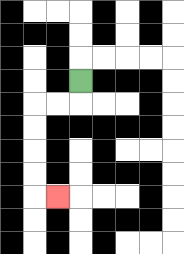{'start': '[3, 3]', 'end': '[2, 8]', 'path_directions': 'D,L,L,D,D,D,D,R', 'path_coordinates': '[[3, 3], [3, 4], [2, 4], [1, 4], [1, 5], [1, 6], [1, 7], [1, 8], [2, 8]]'}